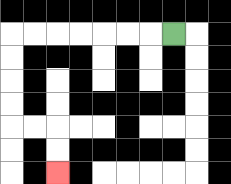{'start': '[7, 1]', 'end': '[2, 7]', 'path_directions': 'L,L,L,L,L,L,L,D,D,D,D,R,R,D,D', 'path_coordinates': '[[7, 1], [6, 1], [5, 1], [4, 1], [3, 1], [2, 1], [1, 1], [0, 1], [0, 2], [0, 3], [0, 4], [0, 5], [1, 5], [2, 5], [2, 6], [2, 7]]'}